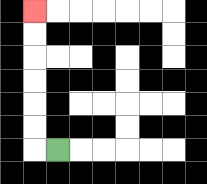{'start': '[2, 6]', 'end': '[1, 0]', 'path_directions': 'L,U,U,U,U,U,U', 'path_coordinates': '[[2, 6], [1, 6], [1, 5], [1, 4], [1, 3], [1, 2], [1, 1], [1, 0]]'}